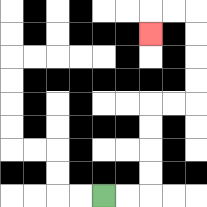{'start': '[4, 8]', 'end': '[6, 1]', 'path_directions': 'R,R,U,U,U,U,R,R,U,U,U,U,L,L,D', 'path_coordinates': '[[4, 8], [5, 8], [6, 8], [6, 7], [6, 6], [6, 5], [6, 4], [7, 4], [8, 4], [8, 3], [8, 2], [8, 1], [8, 0], [7, 0], [6, 0], [6, 1]]'}